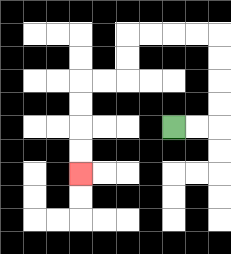{'start': '[7, 5]', 'end': '[3, 7]', 'path_directions': 'R,R,U,U,U,U,L,L,L,L,D,D,L,L,D,D,D,D', 'path_coordinates': '[[7, 5], [8, 5], [9, 5], [9, 4], [9, 3], [9, 2], [9, 1], [8, 1], [7, 1], [6, 1], [5, 1], [5, 2], [5, 3], [4, 3], [3, 3], [3, 4], [3, 5], [3, 6], [3, 7]]'}